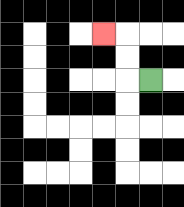{'start': '[6, 3]', 'end': '[4, 1]', 'path_directions': 'L,U,U,L', 'path_coordinates': '[[6, 3], [5, 3], [5, 2], [5, 1], [4, 1]]'}